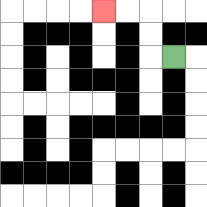{'start': '[7, 2]', 'end': '[4, 0]', 'path_directions': 'L,U,U,L,L', 'path_coordinates': '[[7, 2], [6, 2], [6, 1], [6, 0], [5, 0], [4, 0]]'}